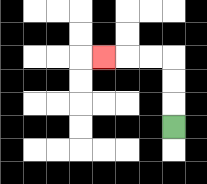{'start': '[7, 5]', 'end': '[4, 2]', 'path_directions': 'U,U,U,L,L,L', 'path_coordinates': '[[7, 5], [7, 4], [7, 3], [7, 2], [6, 2], [5, 2], [4, 2]]'}